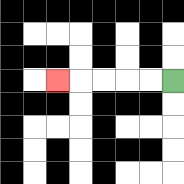{'start': '[7, 3]', 'end': '[2, 3]', 'path_directions': 'L,L,L,L,L', 'path_coordinates': '[[7, 3], [6, 3], [5, 3], [4, 3], [3, 3], [2, 3]]'}